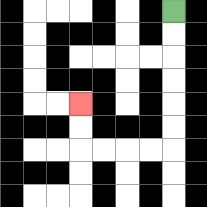{'start': '[7, 0]', 'end': '[3, 4]', 'path_directions': 'D,D,D,D,D,D,L,L,L,L,U,U', 'path_coordinates': '[[7, 0], [7, 1], [7, 2], [7, 3], [7, 4], [7, 5], [7, 6], [6, 6], [5, 6], [4, 6], [3, 6], [3, 5], [3, 4]]'}